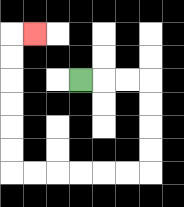{'start': '[3, 3]', 'end': '[1, 1]', 'path_directions': 'R,R,R,D,D,D,D,L,L,L,L,L,L,U,U,U,U,U,U,R', 'path_coordinates': '[[3, 3], [4, 3], [5, 3], [6, 3], [6, 4], [6, 5], [6, 6], [6, 7], [5, 7], [4, 7], [3, 7], [2, 7], [1, 7], [0, 7], [0, 6], [0, 5], [0, 4], [0, 3], [0, 2], [0, 1], [1, 1]]'}